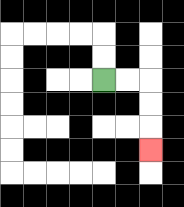{'start': '[4, 3]', 'end': '[6, 6]', 'path_directions': 'R,R,D,D,D', 'path_coordinates': '[[4, 3], [5, 3], [6, 3], [6, 4], [6, 5], [6, 6]]'}